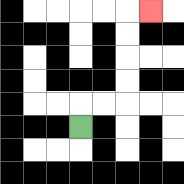{'start': '[3, 5]', 'end': '[6, 0]', 'path_directions': 'U,R,R,U,U,U,U,R', 'path_coordinates': '[[3, 5], [3, 4], [4, 4], [5, 4], [5, 3], [5, 2], [5, 1], [5, 0], [6, 0]]'}